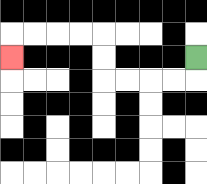{'start': '[8, 2]', 'end': '[0, 2]', 'path_directions': 'D,L,L,L,L,U,U,L,L,L,L,D', 'path_coordinates': '[[8, 2], [8, 3], [7, 3], [6, 3], [5, 3], [4, 3], [4, 2], [4, 1], [3, 1], [2, 1], [1, 1], [0, 1], [0, 2]]'}